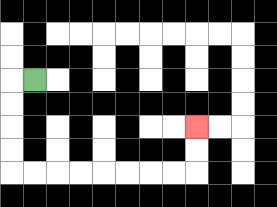{'start': '[1, 3]', 'end': '[8, 5]', 'path_directions': 'L,D,D,D,D,R,R,R,R,R,R,R,R,U,U', 'path_coordinates': '[[1, 3], [0, 3], [0, 4], [0, 5], [0, 6], [0, 7], [1, 7], [2, 7], [3, 7], [4, 7], [5, 7], [6, 7], [7, 7], [8, 7], [8, 6], [8, 5]]'}